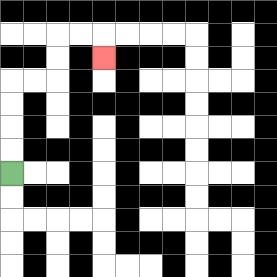{'start': '[0, 7]', 'end': '[4, 2]', 'path_directions': 'U,U,U,U,R,R,U,U,R,R,D', 'path_coordinates': '[[0, 7], [0, 6], [0, 5], [0, 4], [0, 3], [1, 3], [2, 3], [2, 2], [2, 1], [3, 1], [4, 1], [4, 2]]'}